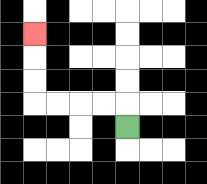{'start': '[5, 5]', 'end': '[1, 1]', 'path_directions': 'U,L,L,L,L,U,U,U', 'path_coordinates': '[[5, 5], [5, 4], [4, 4], [3, 4], [2, 4], [1, 4], [1, 3], [1, 2], [1, 1]]'}